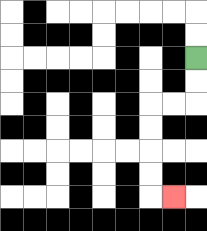{'start': '[8, 2]', 'end': '[7, 8]', 'path_directions': 'D,D,L,L,D,D,D,D,R', 'path_coordinates': '[[8, 2], [8, 3], [8, 4], [7, 4], [6, 4], [6, 5], [6, 6], [6, 7], [6, 8], [7, 8]]'}